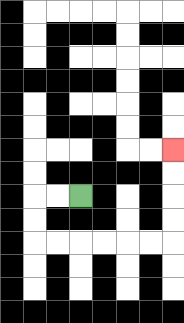{'start': '[3, 8]', 'end': '[7, 6]', 'path_directions': 'L,L,D,D,R,R,R,R,R,R,U,U,U,U', 'path_coordinates': '[[3, 8], [2, 8], [1, 8], [1, 9], [1, 10], [2, 10], [3, 10], [4, 10], [5, 10], [6, 10], [7, 10], [7, 9], [7, 8], [7, 7], [7, 6]]'}